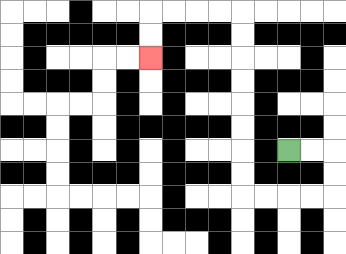{'start': '[12, 6]', 'end': '[6, 2]', 'path_directions': 'R,R,D,D,L,L,L,L,U,U,U,U,U,U,U,U,L,L,L,L,D,D', 'path_coordinates': '[[12, 6], [13, 6], [14, 6], [14, 7], [14, 8], [13, 8], [12, 8], [11, 8], [10, 8], [10, 7], [10, 6], [10, 5], [10, 4], [10, 3], [10, 2], [10, 1], [10, 0], [9, 0], [8, 0], [7, 0], [6, 0], [6, 1], [6, 2]]'}